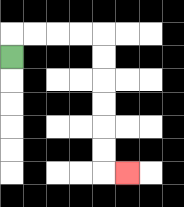{'start': '[0, 2]', 'end': '[5, 7]', 'path_directions': 'U,R,R,R,R,D,D,D,D,D,D,R', 'path_coordinates': '[[0, 2], [0, 1], [1, 1], [2, 1], [3, 1], [4, 1], [4, 2], [4, 3], [4, 4], [4, 5], [4, 6], [4, 7], [5, 7]]'}